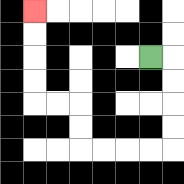{'start': '[6, 2]', 'end': '[1, 0]', 'path_directions': 'R,D,D,D,D,L,L,L,L,U,U,L,L,U,U,U,U', 'path_coordinates': '[[6, 2], [7, 2], [7, 3], [7, 4], [7, 5], [7, 6], [6, 6], [5, 6], [4, 6], [3, 6], [3, 5], [3, 4], [2, 4], [1, 4], [1, 3], [1, 2], [1, 1], [1, 0]]'}